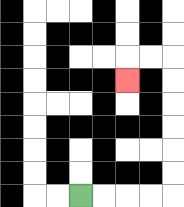{'start': '[3, 8]', 'end': '[5, 3]', 'path_directions': 'R,R,R,R,U,U,U,U,U,U,L,L,D', 'path_coordinates': '[[3, 8], [4, 8], [5, 8], [6, 8], [7, 8], [7, 7], [7, 6], [7, 5], [7, 4], [7, 3], [7, 2], [6, 2], [5, 2], [5, 3]]'}